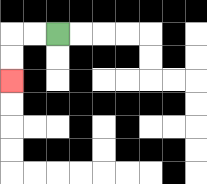{'start': '[2, 1]', 'end': '[0, 3]', 'path_directions': 'L,L,D,D', 'path_coordinates': '[[2, 1], [1, 1], [0, 1], [0, 2], [0, 3]]'}